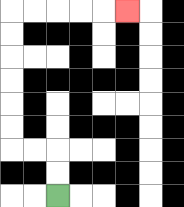{'start': '[2, 8]', 'end': '[5, 0]', 'path_directions': 'U,U,L,L,U,U,U,U,U,U,R,R,R,R,R', 'path_coordinates': '[[2, 8], [2, 7], [2, 6], [1, 6], [0, 6], [0, 5], [0, 4], [0, 3], [0, 2], [0, 1], [0, 0], [1, 0], [2, 0], [3, 0], [4, 0], [5, 0]]'}